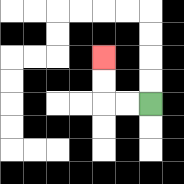{'start': '[6, 4]', 'end': '[4, 2]', 'path_directions': 'L,L,U,U', 'path_coordinates': '[[6, 4], [5, 4], [4, 4], [4, 3], [4, 2]]'}